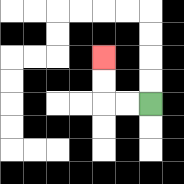{'start': '[6, 4]', 'end': '[4, 2]', 'path_directions': 'L,L,U,U', 'path_coordinates': '[[6, 4], [5, 4], [4, 4], [4, 3], [4, 2]]'}